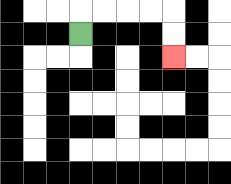{'start': '[3, 1]', 'end': '[7, 2]', 'path_directions': 'U,R,R,R,R,D,D', 'path_coordinates': '[[3, 1], [3, 0], [4, 0], [5, 0], [6, 0], [7, 0], [7, 1], [7, 2]]'}